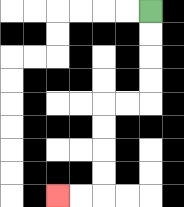{'start': '[6, 0]', 'end': '[2, 8]', 'path_directions': 'D,D,D,D,L,L,D,D,D,D,L,L', 'path_coordinates': '[[6, 0], [6, 1], [6, 2], [6, 3], [6, 4], [5, 4], [4, 4], [4, 5], [4, 6], [4, 7], [4, 8], [3, 8], [2, 8]]'}